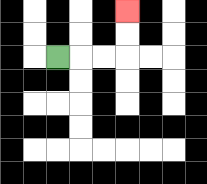{'start': '[2, 2]', 'end': '[5, 0]', 'path_directions': 'R,R,R,U,U', 'path_coordinates': '[[2, 2], [3, 2], [4, 2], [5, 2], [5, 1], [5, 0]]'}